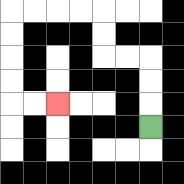{'start': '[6, 5]', 'end': '[2, 4]', 'path_directions': 'U,U,U,L,L,U,U,L,L,L,L,D,D,D,D,R,R', 'path_coordinates': '[[6, 5], [6, 4], [6, 3], [6, 2], [5, 2], [4, 2], [4, 1], [4, 0], [3, 0], [2, 0], [1, 0], [0, 0], [0, 1], [0, 2], [0, 3], [0, 4], [1, 4], [2, 4]]'}